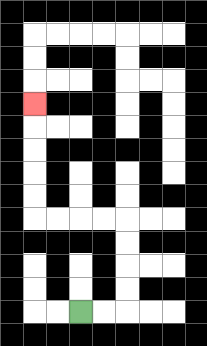{'start': '[3, 13]', 'end': '[1, 4]', 'path_directions': 'R,R,U,U,U,U,L,L,L,L,U,U,U,U,U', 'path_coordinates': '[[3, 13], [4, 13], [5, 13], [5, 12], [5, 11], [5, 10], [5, 9], [4, 9], [3, 9], [2, 9], [1, 9], [1, 8], [1, 7], [1, 6], [1, 5], [1, 4]]'}